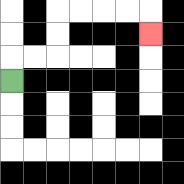{'start': '[0, 3]', 'end': '[6, 1]', 'path_directions': 'U,R,R,U,U,R,R,R,R,D', 'path_coordinates': '[[0, 3], [0, 2], [1, 2], [2, 2], [2, 1], [2, 0], [3, 0], [4, 0], [5, 0], [6, 0], [6, 1]]'}